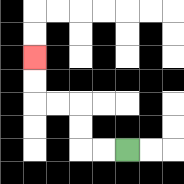{'start': '[5, 6]', 'end': '[1, 2]', 'path_directions': 'L,L,U,U,L,L,U,U', 'path_coordinates': '[[5, 6], [4, 6], [3, 6], [3, 5], [3, 4], [2, 4], [1, 4], [1, 3], [1, 2]]'}